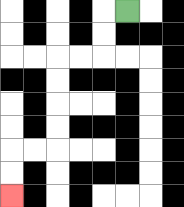{'start': '[5, 0]', 'end': '[0, 8]', 'path_directions': 'L,D,D,L,L,D,D,D,D,L,L,D,D', 'path_coordinates': '[[5, 0], [4, 0], [4, 1], [4, 2], [3, 2], [2, 2], [2, 3], [2, 4], [2, 5], [2, 6], [1, 6], [0, 6], [0, 7], [0, 8]]'}